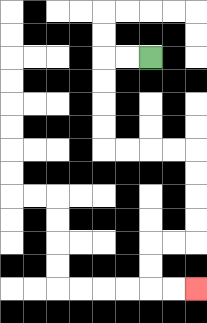{'start': '[6, 2]', 'end': '[8, 12]', 'path_directions': 'L,L,D,D,D,D,R,R,R,R,D,D,D,D,L,L,D,D,R,R', 'path_coordinates': '[[6, 2], [5, 2], [4, 2], [4, 3], [4, 4], [4, 5], [4, 6], [5, 6], [6, 6], [7, 6], [8, 6], [8, 7], [8, 8], [8, 9], [8, 10], [7, 10], [6, 10], [6, 11], [6, 12], [7, 12], [8, 12]]'}